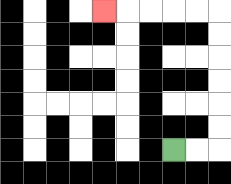{'start': '[7, 6]', 'end': '[4, 0]', 'path_directions': 'R,R,U,U,U,U,U,U,L,L,L,L,L', 'path_coordinates': '[[7, 6], [8, 6], [9, 6], [9, 5], [9, 4], [9, 3], [9, 2], [9, 1], [9, 0], [8, 0], [7, 0], [6, 0], [5, 0], [4, 0]]'}